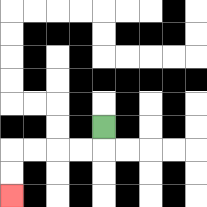{'start': '[4, 5]', 'end': '[0, 8]', 'path_directions': 'D,L,L,L,L,D,D', 'path_coordinates': '[[4, 5], [4, 6], [3, 6], [2, 6], [1, 6], [0, 6], [0, 7], [0, 8]]'}